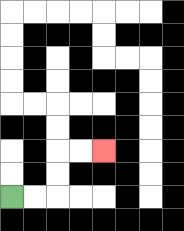{'start': '[0, 8]', 'end': '[4, 6]', 'path_directions': 'R,R,U,U,R,R', 'path_coordinates': '[[0, 8], [1, 8], [2, 8], [2, 7], [2, 6], [3, 6], [4, 6]]'}